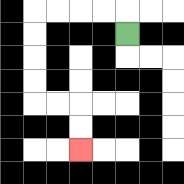{'start': '[5, 1]', 'end': '[3, 6]', 'path_directions': 'U,L,L,L,L,D,D,D,D,R,R,D,D', 'path_coordinates': '[[5, 1], [5, 0], [4, 0], [3, 0], [2, 0], [1, 0], [1, 1], [1, 2], [1, 3], [1, 4], [2, 4], [3, 4], [3, 5], [3, 6]]'}